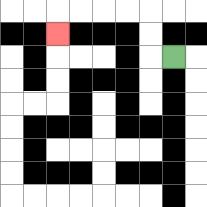{'start': '[7, 2]', 'end': '[2, 1]', 'path_directions': 'L,U,U,L,L,L,L,D', 'path_coordinates': '[[7, 2], [6, 2], [6, 1], [6, 0], [5, 0], [4, 0], [3, 0], [2, 0], [2, 1]]'}